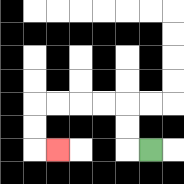{'start': '[6, 6]', 'end': '[2, 6]', 'path_directions': 'L,U,U,L,L,L,L,D,D,R', 'path_coordinates': '[[6, 6], [5, 6], [5, 5], [5, 4], [4, 4], [3, 4], [2, 4], [1, 4], [1, 5], [1, 6], [2, 6]]'}